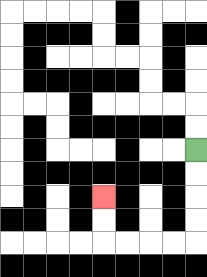{'start': '[8, 6]', 'end': '[4, 8]', 'path_directions': 'D,D,D,D,L,L,L,L,U,U', 'path_coordinates': '[[8, 6], [8, 7], [8, 8], [8, 9], [8, 10], [7, 10], [6, 10], [5, 10], [4, 10], [4, 9], [4, 8]]'}